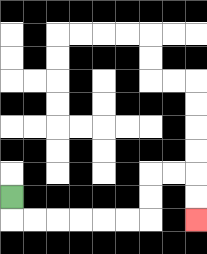{'start': '[0, 8]', 'end': '[8, 9]', 'path_directions': 'D,R,R,R,R,R,R,U,U,R,R,D,D', 'path_coordinates': '[[0, 8], [0, 9], [1, 9], [2, 9], [3, 9], [4, 9], [5, 9], [6, 9], [6, 8], [6, 7], [7, 7], [8, 7], [8, 8], [8, 9]]'}